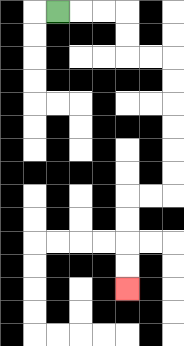{'start': '[2, 0]', 'end': '[5, 12]', 'path_directions': 'R,R,R,D,D,R,R,D,D,D,D,D,D,L,L,D,D,D,D', 'path_coordinates': '[[2, 0], [3, 0], [4, 0], [5, 0], [5, 1], [5, 2], [6, 2], [7, 2], [7, 3], [7, 4], [7, 5], [7, 6], [7, 7], [7, 8], [6, 8], [5, 8], [5, 9], [5, 10], [5, 11], [5, 12]]'}